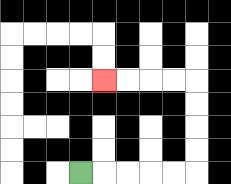{'start': '[3, 7]', 'end': '[4, 3]', 'path_directions': 'R,R,R,R,R,U,U,U,U,L,L,L,L', 'path_coordinates': '[[3, 7], [4, 7], [5, 7], [6, 7], [7, 7], [8, 7], [8, 6], [8, 5], [8, 4], [8, 3], [7, 3], [6, 3], [5, 3], [4, 3]]'}